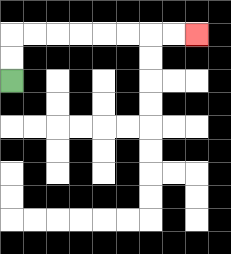{'start': '[0, 3]', 'end': '[8, 1]', 'path_directions': 'U,U,R,R,R,R,R,R,R,R', 'path_coordinates': '[[0, 3], [0, 2], [0, 1], [1, 1], [2, 1], [3, 1], [4, 1], [5, 1], [6, 1], [7, 1], [8, 1]]'}